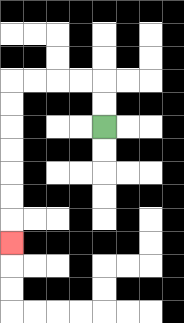{'start': '[4, 5]', 'end': '[0, 10]', 'path_directions': 'U,U,L,L,L,L,D,D,D,D,D,D,D', 'path_coordinates': '[[4, 5], [4, 4], [4, 3], [3, 3], [2, 3], [1, 3], [0, 3], [0, 4], [0, 5], [0, 6], [0, 7], [0, 8], [0, 9], [0, 10]]'}